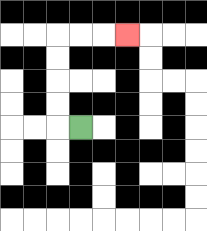{'start': '[3, 5]', 'end': '[5, 1]', 'path_directions': 'L,U,U,U,U,R,R,R', 'path_coordinates': '[[3, 5], [2, 5], [2, 4], [2, 3], [2, 2], [2, 1], [3, 1], [4, 1], [5, 1]]'}